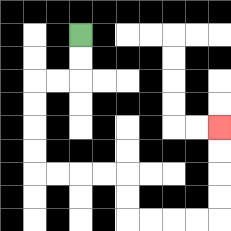{'start': '[3, 1]', 'end': '[9, 5]', 'path_directions': 'D,D,L,L,D,D,D,D,R,R,R,R,D,D,R,R,R,R,U,U,U,U', 'path_coordinates': '[[3, 1], [3, 2], [3, 3], [2, 3], [1, 3], [1, 4], [1, 5], [1, 6], [1, 7], [2, 7], [3, 7], [4, 7], [5, 7], [5, 8], [5, 9], [6, 9], [7, 9], [8, 9], [9, 9], [9, 8], [9, 7], [9, 6], [9, 5]]'}